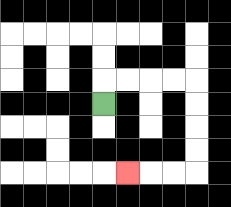{'start': '[4, 4]', 'end': '[5, 7]', 'path_directions': 'U,R,R,R,R,D,D,D,D,L,L,L', 'path_coordinates': '[[4, 4], [4, 3], [5, 3], [6, 3], [7, 3], [8, 3], [8, 4], [8, 5], [8, 6], [8, 7], [7, 7], [6, 7], [5, 7]]'}